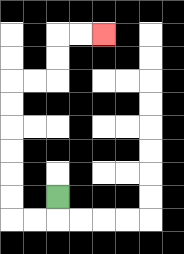{'start': '[2, 8]', 'end': '[4, 1]', 'path_directions': 'D,L,L,U,U,U,U,U,U,R,R,U,U,R,R', 'path_coordinates': '[[2, 8], [2, 9], [1, 9], [0, 9], [0, 8], [0, 7], [0, 6], [0, 5], [0, 4], [0, 3], [1, 3], [2, 3], [2, 2], [2, 1], [3, 1], [4, 1]]'}